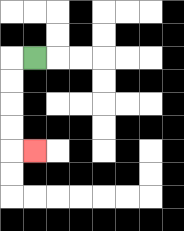{'start': '[1, 2]', 'end': '[1, 6]', 'path_directions': 'L,D,D,D,D,R', 'path_coordinates': '[[1, 2], [0, 2], [0, 3], [0, 4], [0, 5], [0, 6], [1, 6]]'}